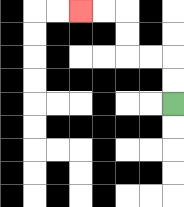{'start': '[7, 4]', 'end': '[3, 0]', 'path_directions': 'U,U,L,L,U,U,L,L', 'path_coordinates': '[[7, 4], [7, 3], [7, 2], [6, 2], [5, 2], [5, 1], [5, 0], [4, 0], [3, 0]]'}